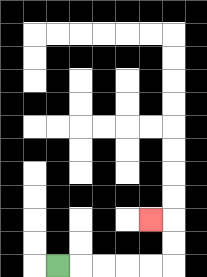{'start': '[2, 11]', 'end': '[6, 9]', 'path_directions': 'R,R,R,R,R,U,U,L', 'path_coordinates': '[[2, 11], [3, 11], [4, 11], [5, 11], [6, 11], [7, 11], [7, 10], [7, 9], [6, 9]]'}